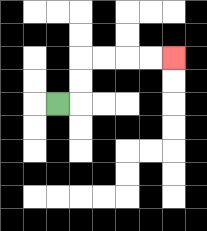{'start': '[2, 4]', 'end': '[7, 2]', 'path_directions': 'R,U,U,R,R,R,R', 'path_coordinates': '[[2, 4], [3, 4], [3, 3], [3, 2], [4, 2], [5, 2], [6, 2], [7, 2]]'}